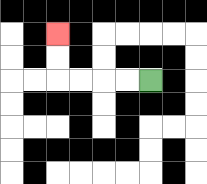{'start': '[6, 3]', 'end': '[2, 1]', 'path_directions': 'L,L,L,L,U,U', 'path_coordinates': '[[6, 3], [5, 3], [4, 3], [3, 3], [2, 3], [2, 2], [2, 1]]'}